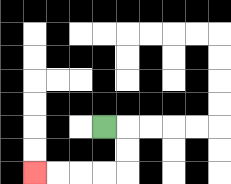{'start': '[4, 5]', 'end': '[1, 7]', 'path_directions': 'R,D,D,L,L,L,L', 'path_coordinates': '[[4, 5], [5, 5], [5, 6], [5, 7], [4, 7], [3, 7], [2, 7], [1, 7]]'}